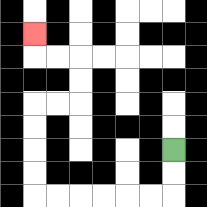{'start': '[7, 6]', 'end': '[1, 1]', 'path_directions': 'D,D,L,L,L,L,L,L,U,U,U,U,R,R,U,U,L,L,U', 'path_coordinates': '[[7, 6], [7, 7], [7, 8], [6, 8], [5, 8], [4, 8], [3, 8], [2, 8], [1, 8], [1, 7], [1, 6], [1, 5], [1, 4], [2, 4], [3, 4], [3, 3], [3, 2], [2, 2], [1, 2], [1, 1]]'}